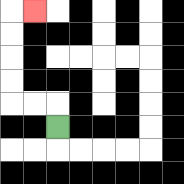{'start': '[2, 5]', 'end': '[1, 0]', 'path_directions': 'U,L,L,U,U,U,U,R', 'path_coordinates': '[[2, 5], [2, 4], [1, 4], [0, 4], [0, 3], [0, 2], [0, 1], [0, 0], [1, 0]]'}